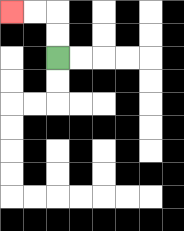{'start': '[2, 2]', 'end': '[0, 0]', 'path_directions': 'U,U,L,L', 'path_coordinates': '[[2, 2], [2, 1], [2, 0], [1, 0], [0, 0]]'}